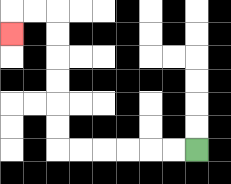{'start': '[8, 6]', 'end': '[0, 1]', 'path_directions': 'L,L,L,L,L,L,U,U,U,U,U,U,L,L,D', 'path_coordinates': '[[8, 6], [7, 6], [6, 6], [5, 6], [4, 6], [3, 6], [2, 6], [2, 5], [2, 4], [2, 3], [2, 2], [2, 1], [2, 0], [1, 0], [0, 0], [0, 1]]'}